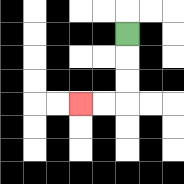{'start': '[5, 1]', 'end': '[3, 4]', 'path_directions': 'D,D,D,L,L', 'path_coordinates': '[[5, 1], [5, 2], [5, 3], [5, 4], [4, 4], [3, 4]]'}